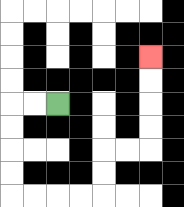{'start': '[2, 4]', 'end': '[6, 2]', 'path_directions': 'L,L,D,D,D,D,R,R,R,R,U,U,R,R,U,U,U,U', 'path_coordinates': '[[2, 4], [1, 4], [0, 4], [0, 5], [0, 6], [0, 7], [0, 8], [1, 8], [2, 8], [3, 8], [4, 8], [4, 7], [4, 6], [5, 6], [6, 6], [6, 5], [6, 4], [6, 3], [6, 2]]'}